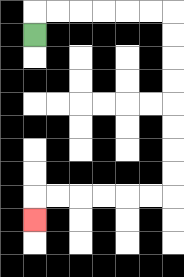{'start': '[1, 1]', 'end': '[1, 9]', 'path_directions': 'U,R,R,R,R,R,R,D,D,D,D,D,D,D,D,L,L,L,L,L,L,D', 'path_coordinates': '[[1, 1], [1, 0], [2, 0], [3, 0], [4, 0], [5, 0], [6, 0], [7, 0], [7, 1], [7, 2], [7, 3], [7, 4], [7, 5], [7, 6], [7, 7], [7, 8], [6, 8], [5, 8], [4, 8], [3, 8], [2, 8], [1, 8], [1, 9]]'}